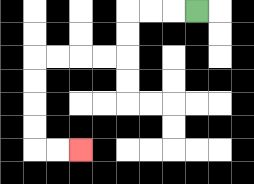{'start': '[8, 0]', 'end': '[3, 6]', 'path_directions': 'L,L,L,D,D,L,L,L,L,D,D,D,D,R,R', 'path_coordinates': '[[8, 0], [7, 0], [6, 0], [5, 0], [5, 1], [5, 2], [4, 2], [3, 2], [2, 2], [1, 2], [1, 3], [1, 4], [1, 5], [1, 6], [2, 6], [3, 6]]'}